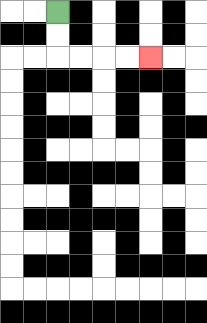{'start': '[2, 0]', 'end': '[6, 2]', 'path_directions': 'D,D,R,R,R,R', 'path_coordinates': '[[2, 0], [2, 1], [2, 2], [3, 2], [4, 2], [5, 2], [6, 2]]'}